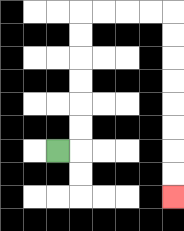{'start': '[2, 6]', 'end': '[7, 8]', 'path_directions': 'R,U,U,U,U,U,U,R,R,R,R,D,D,D,D,D,D,D,D', 'path_coordinates': '[[2, 6], [3, 6], [3, 5], [3, 4], [3, 3], [3, 2], [3, 1], [3, 0], [4, 0], [5, 0], [6, 0], [7, 0], [7, 1], [7, 2], [7, 3], [7, 4], [7, 5], [7, 6], [7, 7], [7, 8]]'}